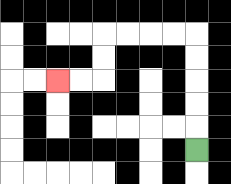{'start': '[8, 6]', 'end': '[2, 3]', 'path_directions': 'U,U,U,U,U,L,L,L,L,D,D,L,L', 'path_coordinates': '[[8, 6], [8, 5], [8, 4], [8, 3], [8, 2], [8, 1], [7, 1], [6, 1], [5, 1], [4, 1], [4, 2], [4, 3], [3, 3], [2, 3]]'}